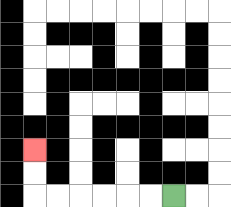{'start': '[7, 8]', 'end': '[1, 6]', 'path_directions': 'L,L,L,L,L,L,U,U', 'path_coordinates': '[[7, 8], [6, 8], [5, 8], [4, 8], [3, 8], [2, 8], [1, 8], [1, 7], [1, 6]]'}